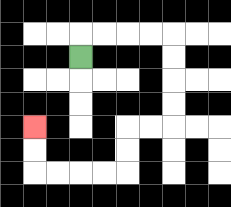{'start': '[3, 2]', 'end': '[1, 5]', 'path_directions': 'U,R,R,R,R,D,D,D,D,L,L,D,D,L,L,L,L,U,U', 'path_coordinates': '[[3, 2], [3, 1], [4, 1], [5, 1], [6, 1], [7, 1], [7, 2], [7, 3], [7, 4], [7, 5], [6, 5], [5, 5], [5, 6], [5, 7], [4, 7], [3, 7], [2, 7], [1, 7], [1, 6], [1, 5]]'}